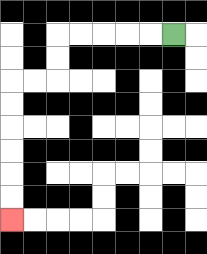{'start': '[7, 1]', 'end': '[0, 9]', 'path_directions': 'L,L,L,L,L,D,D,L,L,D,D,D,D,D,D', 'path_coordinates': '[[7, 1], [6, 1], [5, 1], [4, 1], [3, 1], [2, 1], [2, 2], [2, 3], [1, 3], [0, 3], [0, 4], [0, 5], [0, 6], [0, 7], [0, 8], [0, 9]]'}